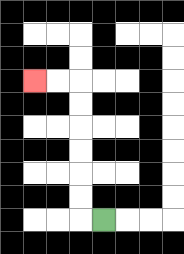{'start': '[4, 9]', 'end': '[1, 3]', 'path_directions': 'L,U,U,U,U,U,U,L,L', 'path_coordinates': '[[4, 9], [3, 9], [3, 8], [3, 7], [3, 6], [3, 5], [3, 4], [3, 3], [2, 3], [1, 3]]'}